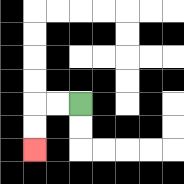{'start': '[3, 4]', 'end': '[1, 6]', 'path_directions': 'L,L,D,D', 'path_coordinates': '[[3, 4], [2, 4], [1, 4], [1, 5], [1, 6]]'}